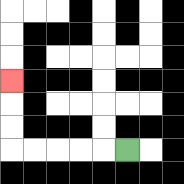{'start': '[5, 6]', 'end': '[0, 3]', 'path_directions': 'L,L,L,L,L,U,U,U', 'path_coordinates': '[[5, 6], [4, 6], [3, 6], [2, 6], [1, 6], [0, 6], [0, 5], [0, 4], [0, 3]]'}